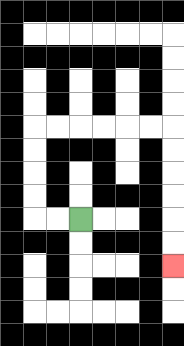{'start': '[3, 9]', 'end': '[7, 11]', 'path_directions': 'L,L,U,U,U,U,R,R,R,R,R,R,D,D,D,D,D,D', 'path_coordinates': '[[3, 9], [2, 9], [1, 9], [1, 8], [1, 7], [1, 6], [1, 5], [2, 5], [3, 5], [4, 5], [5, 5], [6, 5], [7, 5], [7, 6], [7, 7], [7, 8], [7, 9], [7, 10], [7, 11]]'}